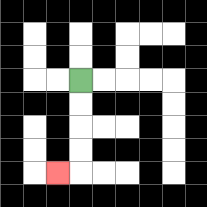{'start': '[3, 3]', 'end': '[2, 7]', 'path_directions': 'D,D,D,D,L', 'path_coordinates': '[[3, 3], [3, 4], [3, 5], [3, 6], [3, 7], [2, 7]]'}